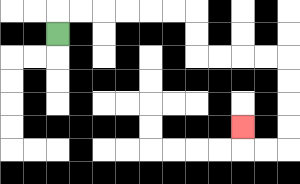{'start': '[2, 1]', 'end': '[10, 5]', 'path_directions': 'U,R,R,R,R,R,R,D,D,R,R,R,R,D,D,D,D,L,L,U', 'path_coordinates': '[[2, 1], [2, 0], [3, 0], [4, 0], [5, 0], [6, 0], [7, 0], [8, 0], [8, 1], [8, 2], [9, 2], [10, 2], [11, 2], [12, 2], [12, 3], [12, 4], [12, 5], [12, 6], [11, 6], [10, 6], [10, 5]]'}